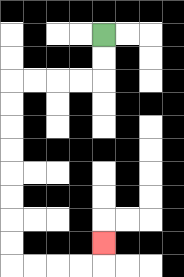{'start': '[4, 1]', 'end': '[4, 10]', 'path_directions': 'D,D,L,L,L,L,D,D,D,D,D,D,D,D,R,R,R,R,U', 'path_coordinates': '[[4, 1], [4, 2], [4, 3], [3, 3], [2, 3], [1, 3], [0, 3], [0, 4], [0, 5], [0, 6], [0, 7], [0, 8], [0, 9], [0, 10], [0, 11], [1, 11], [2, 11], [3, 11], [4, 11], [4, 10]]'}